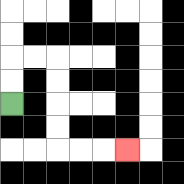{'start': '[0, 4]', 'end': '[5, 6]', 'path_directions': 'U,U,R,R,D,D,D,D,R,R,R', 'path_coordinates': '[[0, 4], [0, 3], [0, 2], [1, 2], [2, 2], [2, 3], [2, 4], [2, 5], [2, 6], [3, 6], [4, 6], [5, 6]]'}